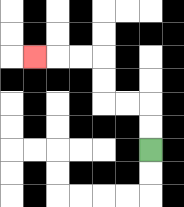{'start': '[6, 6]', 'end': '[1, 2]', 'path_directions': 'U,U,L,L,U,U,L,L,L', 'path_coordinates': '[[6, 6], [6, 5], [6, 4], [5, 4], [4, 4], [4, 3], [4, 2], [3, 2], [2, 2], [1, 2]]'}